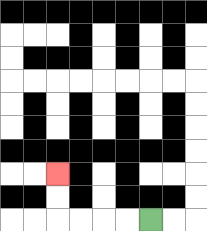{'start': '[6, 9]', 'end': '[2, 7]', 'path_directions': 'L,L,L,L,U,U', 'path_coordinates': '[[6, 9], [5, 9], [4, 9], [3, 9], [2, 9], [2, 8], [2, 7]]'}